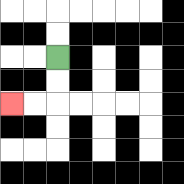{'start': '[2, 2]', 'end': '[0, 4]', 'path_directions': 'D,D,L,L', 'path_coordinates': '[[2, 2], [2, 3], [2, 4], [1, 4], [0, 4]]'}